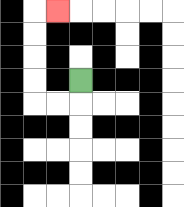{'start': '[3, 3]', 'end': '[2, 0]', 'path_directions': 'D,L,L,U,U,U,U,R', 'path_coordinates': '[[3, 3], [3, 4], [2, 4], [1, 4], [1, 3], [1, 2], [1, 1], [1, 0], [2, 0]]'}